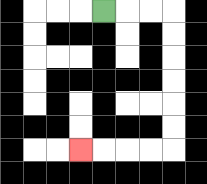{'start': '[4, 0]', 'end': '[3, 6]', 'path_directions': 'R,R,R,D,D,D,D,D,D,L,L,L,L', 'path_coordinates': '[[4, 0], [5, 0], [6, 0], [7, 0], [7, 1], [7, 2], [7, 3], [7, 4], [7, 5], [7, 6], [6, 6], [5, 6], [4, 6], [3, 6]]'}